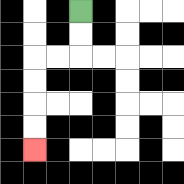{'start': '[3, 0]', 'end': '[1, 6]', 'path_directions': 'D,D,L,L,D,D,D,D', 'path_coordinates': '[[3, 0], [3, 1], [3, 2], [2, 2], [1, 2], [1, 3], [1, 4], [1, 5], [1, 6]]'}